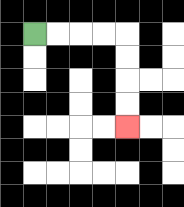{'start': '[1, 1]', 'end': '[5, 5]', 'path_directions': 'R,R,R,R,D,D,D,D', 'path_coordinates': '[[1, 1], [2, 1], [3, 1], [4, 1], [5, 1], [5, 2], [5, 3], [5, 4], [5, 5]]'}